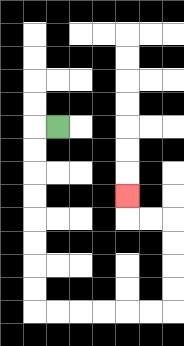{'start': '[2, 5]', 'end': '[5, 8]', 'path_directions': 'L,D,D,D,D,D,D,D,D,R,R,R,R,R,R,U,U,U,U,L,L,U', 'path_coordinates': '[[2, 5], [1, 5], [1, 6], [1, 7], [1, 8], [1, 9], [1, 10], [1, 11], [1, 12], [1, 13], [2, 13], [3, 13], [4, 13], [5, 13], [6, 13], [7, 13], [7, 12], [7, 11], [7, 10], [7, 9], [6, 9], [5, 9], [5, 8]]'}